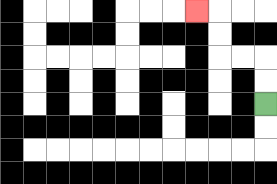{'start': '[11, 4]', 'end': '[8, 0]', 'path_directions': 'U,U,L,L,U,U,L', 'path_coordinates': '[[11, 4], [11, 3], [11, 2], [10, 2], [9, 2], [9, 1], [9, 0], [8, 0]]'}